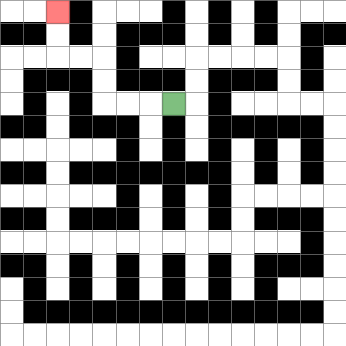{'start': '[7, 4]', 'end': '[2, 0]', 'path_directions': 'L,L,L,U,U,L,L,U,U', 'path_coordinates': '[[7, 4], [6, 4], [5, 4], [4, 4], [4, 3], [4, 2], [3, 2], [2, 2], [2, 1], [2, 0]]'}